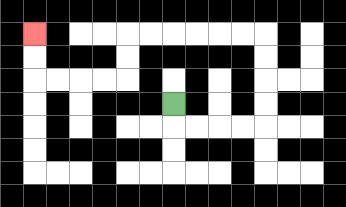{'start': '[7, 4]', 'end': '[1, 1]', 'path_directions': 'D,R,R,R,R,U,U,U,U,L,L,L,L,L,L,D,D,L,L,L,L,U,U', 'path_coordinates': '[[7, 4], [7, 5], [8, 5], [9, 5], [10, 5], [11, 5], [11, 4], [11, 3], [11, 2], [11, 1], [10, 1], [9, 1], [8, 1], [7, 1], [6, 1], [5, 1], [5, 2], [5, 3], [4, 3], [3, 3], [2, 3], [1, 3], [1, 2], [1, 1]]'}